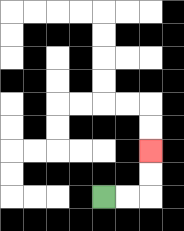{'start': '[4, 8]', 'end': '[6, 6]', 'path_directions': 'R,R,U,U', 'path_coordinates': '[[4, 8], [5, 8], [6, 8], [6, 7], [6, 6]]'}